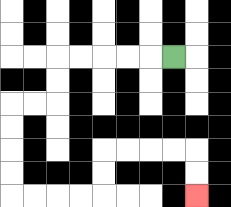{'start': '[7, 2]', 'end': '[8, 8]', 'path_directions': 'L,L,L,L,L,D,D,L,L,D,D,D,D,R,R,R,R,U,U,R,R,R,R,D,D', 'path_coordinates': '[[7, 2], [6, 2], [5, 2], [4, 2], [3, 2], [2, 2], [2, 3], [2, 4], [1, 4], [0, 4], [0, 5], [0, 6], [0, 7], [0, 8], [1, 8], [2, 8], [3, 8], [4, 8], [4, 7], [4, 6], [5, 6], [6, 6], [7, 6], [8, 6], [8, 7], [8, 8]]'}